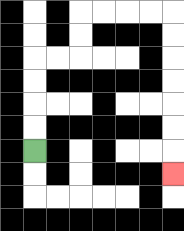{'start': '[1, 6]', 'end': '[7, 7]', 'path_directions': 'U,U,U,U,R,R,U,U,R,R,R,R,D,D,D,D,D,D,D', 'path_coordinates': '[[1, 6], [1, 5], [1, 4], [1, 3], [1, 2], [2, 2], [3, 2], [3, 1], [3, 0], [4, 0], [5, 0], [6, 0], [7, 0], [7, 1], [7, 2], [7, 3], [7, 4], [7, 5], [7, 6], [7, 7]]'}